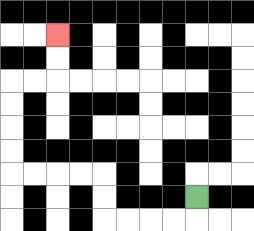{'start': '[8, 8]', 'end': '[2, 1]', 'path_directions': 'D,L,L,L,L,U,U,L,L,L,L,U,U,U,U,R,R,U,U', 'path_coordinates': '[[8, 8], [8, 9], [7, 9], [6, 9], [5, 9], [4, 9], [4, 8], [4, 7], [3, 7], [2, 7], [1, 7], [0, 7], [0, 6], [0, 5], [0, 4], [0, 3], [1, 3], [2, 3], [2, 2], [2, 1]]'}